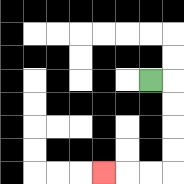{'start': '[6, 3]', 'end': '[4, 7]', 'path_directions': 'R,D,D,D,D,L,L,L', 'path_coordinates': '[[6, 3], [7, 3], [7, 4], [7, 5], [7, 6], [7, 7], [6, 7], [5, 7], [4, 7]]'}